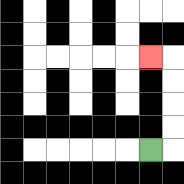{'start': '[6, 6]', 'end': '[6, 2]', 'path_directions': 'R,U,U,U,U,L', 'path_coordinates': '[[6, 6], [7, 6], [7, 5], [7, 4], [7, 3], [7, 2], [6, 2]]'}